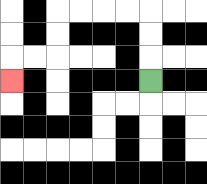{'start': '[6, 3]', 'end': '[0, 3]', 'path_directions': 'U,U,U,L,L,L,L,D,D,L,L,D', 'path_coordinates': '[[6, 3], [6, 2], [6, 1], [6, 0], [5, 0], [4, 0], [3, 0], [2, 0], [2, 1], [2, 2], [1, 2], [0, 2], [0, 3]]'}